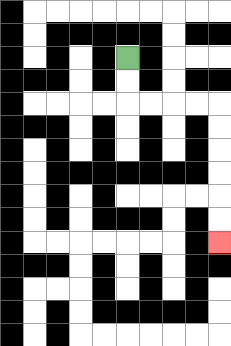{'start': '[5, 2]', 'end': '[9, 10]', 'path_directions': 'D,D,R,R,R,R,D,D,D,D,D,D', 'path_coordinates': '[[5, 2], [5, 3], [5, 4], [6, 4], [7, 4], [8, 4], [9, 4], [9, 5], [9, 6], [9, 7], [9, 8], [9, 9], [9, 10]]'}